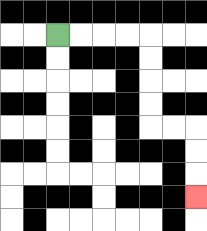{'start': '[2, 1]', 'end': '[8, 8]', 'path_directions': 'R,R,R,R,D,D,D,D,R,R,D,D,D', 'path_coordinates': '[[2, 1], [3, 1], [4, 1], [5, 1], [6, 1], [6, 2], [6, 3], [6, 4], [6, 5], [7, 5], [8, 5], [8, 6], [8, 7], [8, 8]]'}